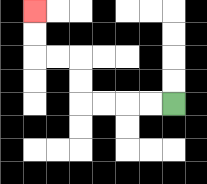{'start': '[7, 4]', 'end': '[1, 0]', 'path_directions': 'L,L,L,L,U,U,L,L,U,U', 'path_coordinates': '[[7, 4], [6, 4], [5, 4], [4, 4], [3, 4], [3, 3], [3, 2], [2, 2], [1, 2], [1, 1], [1, 0]]'}